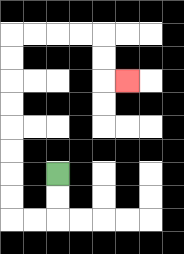{'start': '[2, 7]', 'end': '[5, 3]', 'path_directions': 'D,D,L,L,U,U,U,U,U,U,U,U,R,R,R,R,D,D,R', 'path_coordinates': '[[2, 7], [2, 8], [2, 9], [1, 9], [0, 9], [0, 8], [0, 7], [0, 6], [0, 5], [0, 4], [0, 3], [0, 2], [0, 1], [1, 1], [2, 1], [3, 1], [4, 1], [4, 2], [4, 3], [5, 3]]'}